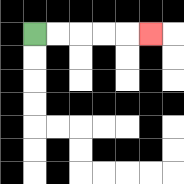{'start': '[1, 1]', 'end': '[6, 1]', 'path_directions': 'R,R,R,R,R', 'path_coordinates': '[[1, 1], [2, 1], [3, 1], [4, 1], [5, 1], [6, 1]]'}